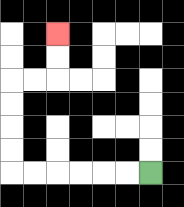{'start': '[6, 7]', 'end': '[2, 1]', 'path_directions': 'L,L,L,L,L,L,U,U,U,U,R,R,U,U', 'path_coordinates': '[[6, 7], [5, 7], [4, 7], [3, 7], [2, 7], [1, 7], [0, 7], [0, 6], [0, 5], [0, 4], [0, 3], [1, 3], [2, 3], [2, 2], [2, 1]]'}